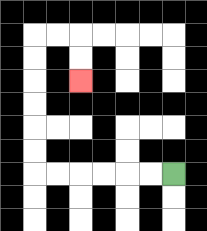{'start': '[7, 7]', 'end': '[3, 3]', 'path_directions': 'L,L,L,L,L,L,U,U,U,U,U,U,R,R,D,D', 'path_coordinates': '[[7, 7], [6, 7], [5, 7], [4, 7], [3, 7], [2, 7], [1, 7], [1, 6], [1, 5], [1, 4], [1, 3], [1, 2], [1, 1], [2, 1], [3, 1], [3, 2], [3, 3]]'}